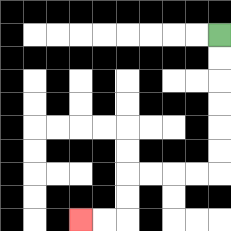{'start': '[9, 1]', 'end': '[3, 9]', 'path_directions': 'D,D,D,D,D,D,L,L,L,L,D,D,L,L', 'path_coordinates': '[[9, 1], [9, 2], [9, 3], [9, 4], [9, 5], [9, 6], [9, 7], [8, 7], [7, 7], [6, 7], [5, 7], [5, 8], [5, 9], [4, 9], [3, 9]]'}